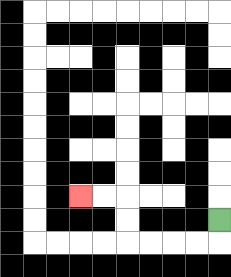{'start': '[9, 9]', 'end': '[3, 8]', 'path_directions': 'D,L,L,L,L,U,U,L,L', 'path_coordinates': '[[9, 9], [9, 10], [8, 10], [7, 10], [6, 10], [5, 10], [5, 9], [5, 8], [4, 8], [3, 8]]'}